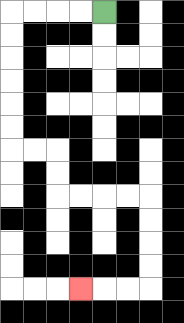{'start': '[4, 0]', 'end': '[3, 12]', 'path_directions': 'L,L,L,L,D,D,D,D,D,D,R,R,D,D,R,R,R,R,D,D,D,D,L,L,L', 'path_coordinates': '[[4, 0], [3, 0], [2, 0], [1, 0], [0, 0], [0, 1], [0, 2], [0, 3], [0, 4], [0, 5], [0, 6], [1, 6], [2, 6], [2, 7], [2, 8], [3, 8], [4, 8], [5, 8], [6, 8], [6, 9], [6, 10], [6, 11], [6, 12], [5, 12], [4, 12], [3, 12]]'}